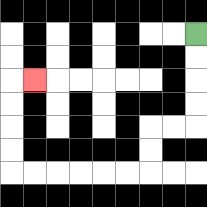{'start': '[8, 1]', 'end': '[1, 3]', 'path_directions': 'D,D,D,D,L,L,D,D,L,L,L,L,L,L,U,U,U,U,R', 'path_coordinates': '[[8, 1], [8, 2], [8, 3], [8, 4], [8, 5], [7, 5], [6, 5], [6, 6], [6, 7], [5, 7], [4, 7], [3, 7], [2, 7], [1, 7], [0, 7], [0, 6], [0, 5], [0, 4], [0, 3], [1, 3]]'}